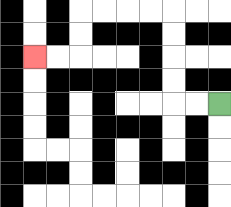{'start': '[9, 4]', 'end': '[1, 2]', 'path_directions': 'L,L,U,U,U,U,L,L,L,L,D,D,L,L', 'path_coordinates': '[[9, 4], [8, 4], [7, 4], [7, 3], [7, 2], [7, 1], [7, 0], [6, 0], [5, 0], [4, 0], [3, 0], [3, 1], [3, 2], [2, 2], [1, 2]]'}